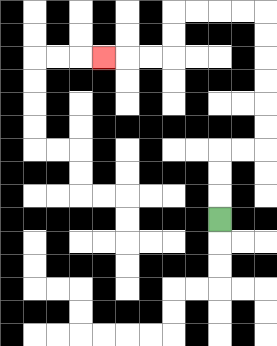{'start': '[9, 9]', 'end': '[4, 2]', 'path_directions': 'U,U,U,R,R,U,U,U,U,U,U,L,L,L,L,D,D,L,L,L', 'path_coordinates': '[[9, 9], [9, 8], [9, 7], [9, 6], [10, 6], [11, 6], [11, 5], [11, 4], [11, 3], [11, 2], [11, 1], [11, 0], [10, 0], [9, 0], [8, 0], [7, 0], [7, 1], [7, 2], [6, 2], [5, 2], [4, 2]]'}